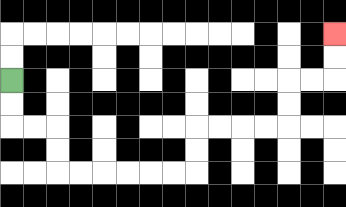{'start': '[0, 3]', 'end': '[14, 1]', 'path_directions': 'D,D,R,R,D,D,R,R,R,R,R,R,U,U,R,R,R,R,U,U,R,R,U,U', 'path_coordinates': '[[0, 3], [0, 4], [0, 5], [1, 5], [2, 5], [2, 6], [2, 7], [3, 7], [4, 7], [5, 7], [6, 7], [7, 7], [8, 7], [8, 6], [8, 5], [9, 5], [10, 5], [11, 5], [12, 5], [12, 4], [12, 3], [13, 3], [14, 3], [14, 2], [14, 1]]'}